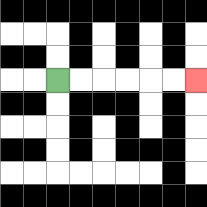{'start': '[2, 3]', 'end': '[8, 3]', 'path_directions': 'R,R,R,R,R,R', 'path_coordinates': '[[2, 3], [3, 3], [4, 3], [5, 3], [6, 3], [7, 3], [8, 3]]'}